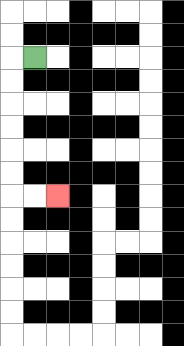{'start': '[1, 2]', 'end': '[2, 8]', 'path_directions': 'L,D,D,D,D,D,D,R,R', 'path_coordinates': '[[1, 2], [0, 2], [0, 3], [0, 4], [0, 5], [0, 6], [0, 7], [0, 8], [1, 8], [2, 8]]'}